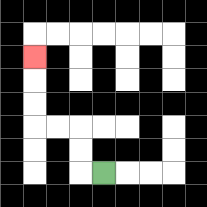{'start': '[4, 7]', 'end': '[1, 2]', 'path_directions': 'L,U,U,L,L,U,U,U', 'path_coordinates': '[[4, 7], [3, 7], [3, 6], [3, 5], [2, 5], [1, 5], [1, 4], [1, 3], [1, 2]]'}